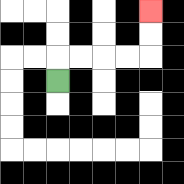{'start': '[2, 3]', 'end': '[6, 0]', 'path_directions': 'U,R,R,R,R,U,U', 'path_coordinates': '[[2, 3], [2, 2], [3, 2], [4, 2], [5, 2], [6, 2], [6, 1], [6, 0]]'}